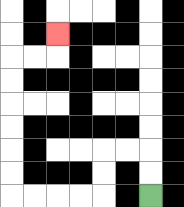{'start': '[6, 8]', 'end': '[2, 1]', 'path_directions': 'U,U,L,L,D,D,L,L,L,L,U,U,U,U,U,U,R,R,U', 'path_coordinates': '[[6, 8], [6, 7], [6, 6], [5, 6], [4, 6], [4, 7], [4, 8], [3, 8], [2, 8], [1, 8], [0, 8], [0, 7], [0, 6], [0, 5], [0, 4], [0, 3], [0, 2], [1, 2], [2, 2], [2, 1]]'}